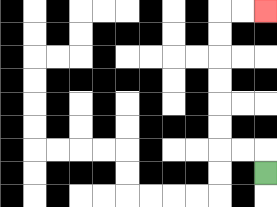{'start': '[11, 7]', 'end': '[11, 0]', 'path_directions': 'U,L,L,U,U,U,U,U,U,R,R', 'path_coordinates': '[[11, 7], [11, 6], [10, 6], [9, 6], [9, 5], [9, 4], [9, 3], [9, 2], [9, 1], [9, 0], [10, 0], [11, 0]]'}